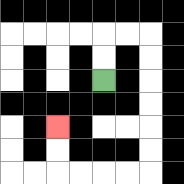{'start': '[4, 3]', 'end': '[2, 5]', 'path_directions': 'U,U,R,R,D,D,D,D,D,D,L,L,L,L,U,U', 'path_coordinates': '[[4, 3], [4, 2], [4, 1], [5, 1], [6, 1], [6, 2], [6, 3], [6, 4], [6, 5], [6, 6], [6, 7], [5, 7], [4, 7], [3, 7], [2, 7], [2, 6], [2, 5]]'}